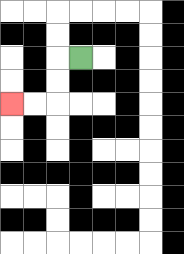{'start': '[3, 2]', 'end': '[0, 4]', 'path_directions': 'L,D,D,L,L', 'path_coordinates': '[[3, 2], [2, 2], [2, 3], [2, 4], [1, 4], [0, 4]]'}